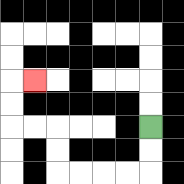{'start': '[6, 5]', 'end': '[1, 3]', 'path_directions': 'D,D,L,L,L,L,U,U,L,L,U,U,R', 'path_coordinates': '[[6, 5], [6, 6], [6, 7], [5, 7], [4, 7], [3, 7], [2, 7], [2, 6], [2, 5], [1, 5], [0, 5], [0, 4], [0, 3], [1, 3]]'}